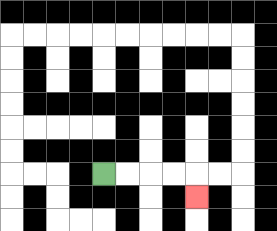{'start': '[4, 7]', 'end': '[8, 8]', 'path_directions': 'R,R,R,R,D', 'path_coordinates': '[[4, 7], [5, 7], [6, 7], [7, 7], [8, 7], [8, 8]]'}